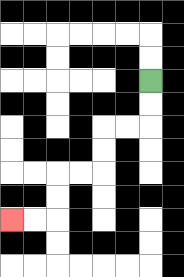{'start': '[6, 3]', 'end': '[0, 9]', 'path_directions': 'D,D,L,L,D,D,L,L,D,D,L,L', 'path_coordinates': '[[6, 3], [6, 4], [6, 5], [5, 5], [4, 5], [4, 6], [4, 7], [3, 7], [2, 7], [2, 8], [2, 9], [1, 9], [0, 9]]'}